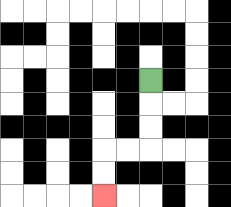{'start': '[6, 3]', 'end': '[4, 8]', 'path_directions': 'D,D,D,L,L,D,D', 'path_coordinates': '[[6, 3], [6, 4], [6, 5], [6, 6], [5, 6], [4, 6], [4, 7], [4, 8]]'}